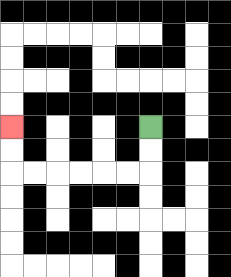{'start': '[6, 5]', 'end': '[0, 5]', 'path_directions': 'D,D,L,L,L,L,L,L,U,U', 'path_coordinates': '[[6, 5], [6, 6], [6, 7], [5, 7], [4, 7], [3, 7], [2, 7], [1, 7], [0, 7], [0, 6], [0, 5]]'}